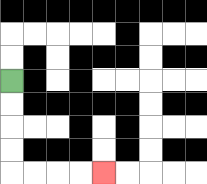{'start': '[0, 3]', 'end': '[4, 7]', 'path_directions': 'D,D,D,D,R,R,R,R', 'path_coordinates': '[[0, 3], [0, 4], [0, 5], [0, 6], [0, 7], [1, 7], [2, 7], [3, 7], [4, 7]]'}